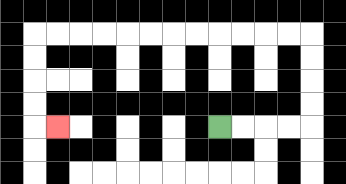{'start': '[9, 5]', 'end': '[2, 5]', 'path_directions': 'R,R,R,R,U,U,U,U,L,L,L,L,L,L,L,L,L,L,L,L,D,D,D,D,R', 'path_coordinates': '[[9, 5], [10, 5], [11, 5], [12, 5], [13, 5], [13, 4], [13, 3], [13, 2], [13, 1], [12, 1], [11, 1], [10, 1], [9, 1], [8, 1], [7, 1], [6, 1], [5, 1], [4, 1], [3, 1], [2, 1], [1, 1], [1, 2], [1, 3], [1, 4], [1, 5], [2, 5]]'}